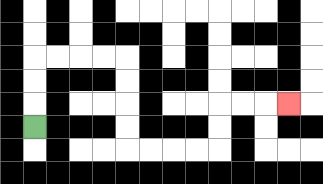{'start': '[1, 5]', 'end': '[12, 4]', 'path_directions': 'U,U,U,R,R,R,R,D,D,D,D,R,R,R,R,U,U,R,R,R', 'path_coordinates': '[[1, 5], [1, 4], [1, 3], [1, 2], [2, 2], [3, 2], [4, 2], [5, 2], [5, 3], [5, 4], [5, 5], [5, 6], [6, 6], [7, 6], [8, 6], [9, 6], [9, 5], [9, 4], [10, 4], [11, 4], [12, 4]]'}